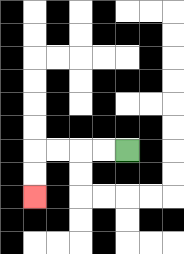{'start': '[5, 6]', 'end': '[1, 8]', 'path_directions': 'L,L,L,L,D,D', 'path_coordinates': '[[5, 6], [4, 6], [3, 6], [2, 6], [1, 6], [1, 7], [1, 8]]'}